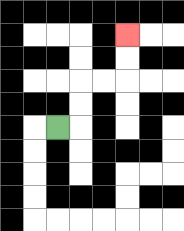{'start': '[2, 5]', 'end': '[5, 1]', 'path_directions': 'R,U,U,R,R,U,U', 'path_coordinates': '[[2, 5], [3, 5], [3, 4], [3, 3], [4, 3], [5, 3], [5, 2], [5, 1]]'}